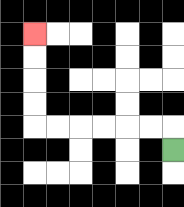{'start': '[7, 6]', 'end': '[1, 1]', 'path_directions': 'U,L,L,L,L,L,L,U,U,U,U', 'path_coordinates': '[[7, 6], [7, 5], [6, 5], [5, 5], [4, 5], [3, 5], [2, 5], [1, 5], [1, 4], [1, 3], [1, 2], [1, 1]]'}